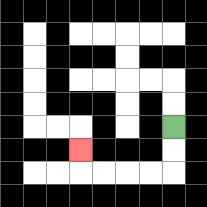{'start': '[7, 5]', 'end': '[3, 6]', 'path_directions': 'D,D,L,L,L,L,U', 'path_coordinates': '[[7, 5], [7, 6], [7, 7], [6, 7], [5, 7], [4, 7], [3, 7], [3, 6]]'}